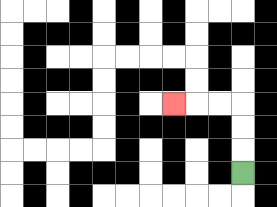{'start': '[10, 7]', 'end': '[7, 4]', 'path_directions': 'U,U,U,L,L,L', 'path_coordinates': '[[10, 7], [10, 6], [10, 5], [10, 4], [9, 4], [8, 4], [7, 4]]'}